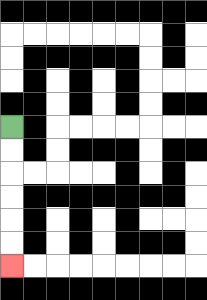{'start': '[0, 5]', 'end': '[0, 11]', 'path_directions': 'D,D,D,D,D,D', 'path_coordinates': '[[0, 5], [0, 6], [0, 7], [0, 8], [0, 9], [0, 10], [0, 11]]'}